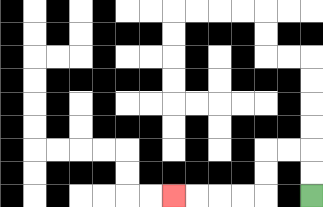{'start': '[13, 8]', 'end': '[7, 8]', 'path_directions': 'U,U,L,L,D,D,L,L,L,L', 'path_coordinates': '[[13, 8], [13, 7], [13, 6], [12, 6], [11, 6], [11, 7], [11, 8], [10, 8], [9, 8], [8, 8], [7, 8]]'}